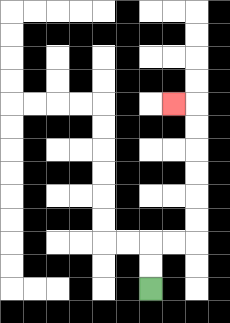{'start': '[6, 12]', 'end': '[7, 4]', 'path_directions': 'U,U,R,R,U,U,U,U,U,U,L', 'path_coordinates': '[[6, 12], [6, 11], [6, 10], [7, 10], [8, 10], [8, 9], [8, 8], [8, 7], [8, 6], [8, 5], [8, 4], [7, 4]]'}